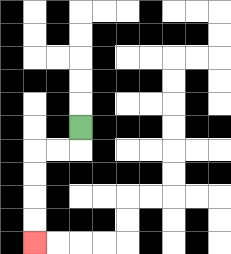{'start': '[3, 5]', 'end': '[1, 10]', 'path_directions': 'D,L,L,D,D,D,D', 'path_coordinates': '[[3, 5], [3, 6], [2, 6], [1, 6], [1, 7], [1, 8], [1, 9], [1, 10]]'}